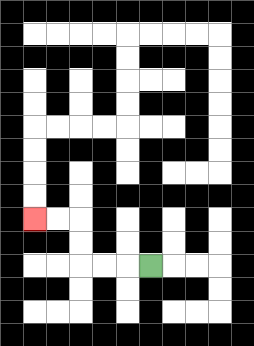{'start': '[6, 11]', 'end': '[1, 9]', 'path_directions': 'L,L,L,U,U,L,L', 'path_coordinates': '[[6, 11], [5, 11], [4, 11], [3, 11], [3, 10], [3, 9], [2, 9], [1, 9]]'}